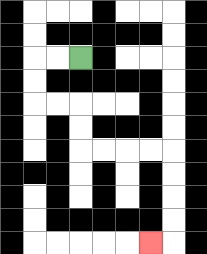{'start': '[3, 2]', 'end': '[6, 10]', 'path_directions': 'L,L,D,D,R,R,D,D,R,R,R,R,D,D,D,D,L', 'path_coordinates': '[[3, 2], [2, 2], [1, 2], [1, 3], [1, 4], [2, 4], [3, 4], [3, 5], [3, 6], [4, 6], [5, 6], [6, 6], [7, 6], [7, 7], [7, 8], [7, 9], [7, 10], [6, 10]]'}